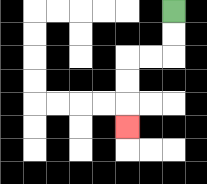{'start': '[7, 0]', 'end': '[5, 5]', 'path_directions': 'D,D,L,L,D,D,D', 'path_coordinates': '[[7, 0], [7, 1], [7, 2], [6, 2], [5, 2], [5, 3], [5, 4], [5, 5]]'}